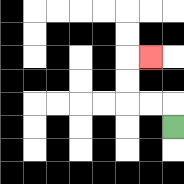{'start': '[7, 5]', 'end': '[6, 2]', 'path_directions': 'U,L,L,U,U,R', 'path_coordinates': '[[7, 5], [7, 4], [6, 4], [5, 4], [5, 3], [5, 2], [6, 2]]'}